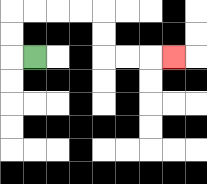{'start': '[1, 2]', 'end': '[7, 2]', 'path_directions': 'L,U,U,R,R,R,R,D,D,R,R,R', 'path_coordinates': '[[1, 2], [0, 2], [0, 1], [0, 0], [1, 0], [2, 0], [3, 0], [4, 0], [4, 1], [4, 2], [5, 2], [6, 2], [7, 2]]'}